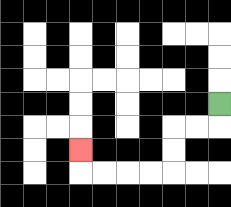{'start': '[9, 4]', 'end': '[3, 6]', 'path_directions': 'D,L,L,D,D,L,L,L,L,U', 'path_coordinates': '[[9, 4], [9, 5], [8, 5], [7, 5], [7, 6], [7, 7], [6, 7], [5, 7], [4, 7], [3, 7], [3, 6]]'}